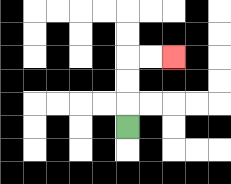{'start': '[5, 5]', 'end': '[7, 2]', 'path_directions': 'U,U,U,R,R', 'path_coordinates': '[[5, 5], [5, 4], [5, 3], [5, 2], [6, 2], [7, 2]]'}